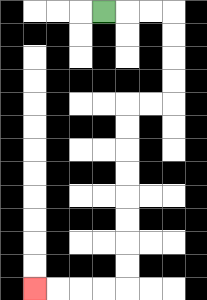{'start': '[4, 0]', 'end': '[1, 12]', 'path_directions': 'R,R,R,D,D,D,D,L,L,D,D,D,D,D,D,D,D,L,L,L,L', 'path_coordinates': '[[4, 0], [5, 0], [6, 0], [7, 0], [7, 1], [7, 2], [7, 3], [7, 4], [6, 4], [5, 4], [5, 5], [5, 6], [5, 7], [5, 8], [5, 9], [5, 10], [5, 11], [5, 12], [4, 12], [3, 12], [2, 12], [1, 12]]'}